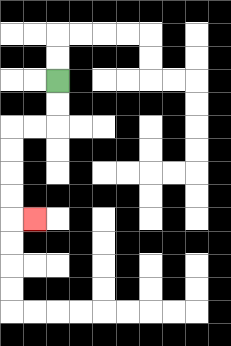{'start': '[2, 3]', 'end': '[1, 9]', 'path_directions': 'D,D,L,L,D,D,D,D,R', 'path_coordinates': '[[2, 3], [2, 4], [2, 5], [1, 5], [0, 5], [0, 6], [0, 7], [0, 8], [0, 9], [1, 9]]'}